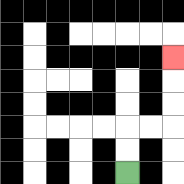{'start': '[5, 7]', 'end': '[7, 2]', 'path_directions': 'U,U,R,R,U,U,U', 'path_coordinates': '[[5, 7], [5, 6], [5, 5], [6, 5], [7, 5], [7, 4], [7, 3], [7, 2]]'}